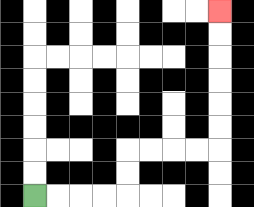{'start': '[1, 8]', 'end': '[9, 0]', 'path_directions': 'R,R,R,R,U,U,R,R,R,R,U,U,U,U,U,U', 'path_coordinates': '[[1, 8], [2, 8], [3, 8], [4, 8], [5, 8], [5, 7], [5, 6], [6, 6], [7, 6], [8, 6], [9, 6], [9, 5], [9, 4], [9, 3], [9, 2], [9, 1], [9, 0]]'}